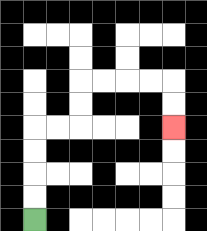{'start': '[1, 9]', 'end': '[7, 5]', 'path_directions': 'U,U,U,U,R,R,U,U,R,R,R,R,D,D', 'path_coordinates': '[[1, 9], [1, 8], [1, 7], [1, 6], [1, 5], [2, 5], [3, 5], [3, 4], [3, 3], [4, 3], [5, 3], [6, 3], [7, 3], [7, 4], [7, 5]]'}